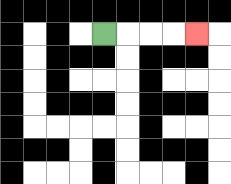{'start': '[4, 1]', 'end': '[8, 1]', 'path_directions': 'R,R,R,R', 'path_coordinates': '[[4, 1], [5, 1], [6, 1], [7, 1], [8, 1]]'}